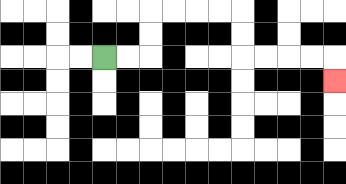{'start': '[4, 2]', 'end': '[14, 3]', 'path_directions': 'R,R,U,U,R,R,R,R,D,D,R,R,R,R,D', 'path_coordinates': '[[4, 2], [5, 2], [6, 2], [6, 1], [6, 0], [7, 0], [8, 0], [9, 0], [10, 0], [10, 1], [10, 2], [11, 2], [12, 2], [13, 2], [14, 2], [14, 3]]'}